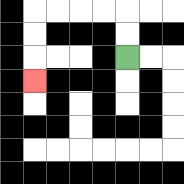{'start': '[5, 2]', 'end': '[1, 3]', 'path_directions': 'U,U,L,L,L,L,D,D,D', 'path_coordinates': '[[5, 2], [5, 1], [5, 0], [4, 0], [3, 0], [2, 0], [1, 0], [1, 1], [1, 2], [1, 3]]'}